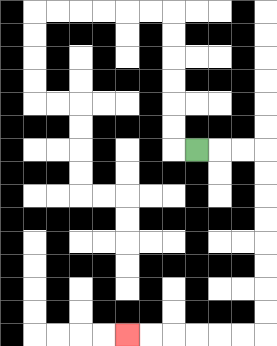{'start': '[8, 6]', 'end': '[5, 14]', 'path_directions': 'R,R,R,D,D,D,D,D,D,D,D,L,L,L,L,L,L', 'path_coordinates': '[[8, 6], [9, 6], [10, 6], [11, 6], [11, 7], [11, 8], [11, 9], [11, 10], [11, 11], [11, 12], [11, 13], [11, 14], [10, 14], [9, 14], [8, 14], [7, 14], [6, 14], [5, 14]]'}